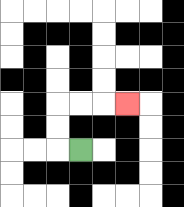{'start': '[3, 6]', 'end': '[5, 4]', 'path_directions': 'L,U,U,R,R,R', 'path_coordinates': '[[3, 6], [2, 6], [2, 5], [2, 4], [3, 4], [4, 4], [5, 4]]'}